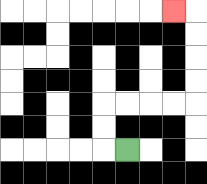{'start': '[5, 6]', 'end': '[7, 0]', 'path_directions': 'L,U,U,R,R,R,R,U,U,U,U,L', 'path_coordinates': '[[5, 6], [4, 6], [4, 5], [4, 4], [5, 4], [6, 4], [7, 4], [8, 4], [8, 3], [8, 2], [8, 1], [8, 0], [7, 0]]'}